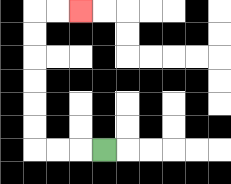{'start': '[4, 6]', 'end': '[3, 0]', 'path_directions': 'L,L,L,U,U,U,U,U,U,R,R', 'path_coordinates': '[[4, 6], [3, 6], [2, 6], [1, 6], [1, 5], [1, 4], [1, 3], [1, 2], [1, 1], [1, 0], [2, 0], [3, 0]]'}